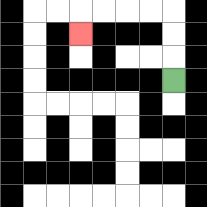{'start': '[7, 3]', 'end': '[3, 1]', 'path_directions': 'U,U,U,L,L,L,L,D', 'path_coordinates': '[[7, 3], [7, 2], [7, 1], [7, 0], [6, 0], [5, 0], [4, 0], [3, 0], [3, 1]]'}